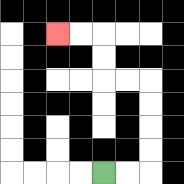{'start': '[4, 7]', 'end': '[2, 1]', 'path_directions': 'R,R,U,U,U,U,L,L,U,U,L,L', 'path_coordinates': '[[4, 7], [5, 7], [6, 7], [6, 6], [6, 5], [6, 4], [6, 3], [5, 3], [4, 3], [4, 2], [4, 1], [3, 1], [2, 1]]'}